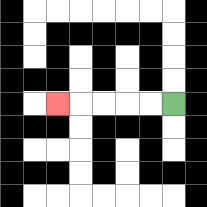{'start': '[7, 4]', 'end': '[2, 4]', 'path_directions': 'L,L,L,L,L', 'path_coordinates': '[[7, 4], [6, 4], [5, 4], [4, 4], [3, 4], [2, 4]]'}